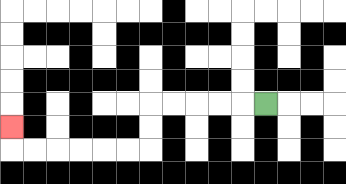{'start': '[11, 4]', 'end': '[0, 5]', 'path_directions': 'L,L,L,L,L,D,D,L,L,L,L,L,L,U', 'path_coordinates': '[[11, 4], [10, 4], [9, 4], [8, 4], [7, 4], [6, 4], [6, 5], [6, 6], [5, 6], [4, 6], [3, 6], [2, 6], [1, 6], [0, 6], [0, 5]]'}